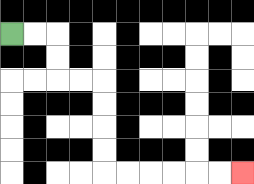{'start': '[0, 1]', 'end': '[10, 7]', 'path_directions': 'R,R,D,D,R,R,D,D,D,D,R,R,R,R,R,R', 'path_coordinates': '[[0, 1], [1, 1], [2, 1], [2, 2], [2, 3], [3, 3], [4, 3], [4, 4], [4, 5], [4, 6], [4, 7], [5, 7], [6, 7], [7, 7], [8, 7], [9, 7], [10, 7]]'}